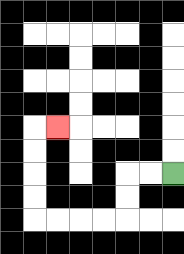{'start': '[7, 7]', 'end': '[2, 5]', 'path_directions': 'L,L,D,D,L,L,L,L,U,U,U,U,R', 'path_coordinates': '[[7, 7], [6, 7], [5, 7], [5, 8], [5, 9], [4, 9], [3, 9], [2, 9], [1, 9], [1, 8], [1, 7], [1, 6], [1, 5], [2, 5]]'}